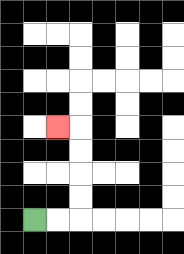{'start': '[1, 9]', 'end': '[2, 5]', 'path_directions': 'R,R,U,U,U,U,L', 'path_coordinates': '[[1, 9], [2, 9], [3, 9], [3, 8], [3, 7], [3, 6], [3, 5], [2, 5]]'}